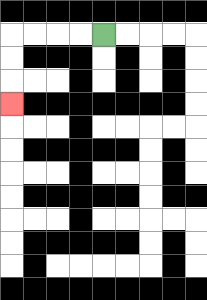{'start': '[4, 1]', 'end': '[0, 4]', 'path_directions': 'L,L,L,L,D,D,D', 'path_coordinates': '[[4, 1], [3, 1], [2, 1], [1, 1], [0, 1], [0, 2], [0, 3], [0, 4]]'}